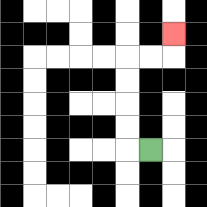{'start': '[6, 6]', 'end': '[7, 1]', 'path_directions': 'L,U,U,U,U,R,R,U', 'path_coordinates': '[[6, 6], [5, 6], [5, 5], [5, 4], [5, 3], [5, 2], [6, 2], [7, 2], [7, 1]]'}